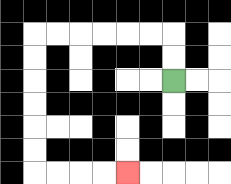{'start': '[7, 3]', 'end': '[5, 7]', 'path_directions': 'U,U,L,L,L,L,L,L,D,D,D,D,D,D,R,R,R,R', 'path_coordinates': '[[7, 3], [7, 2], [7, 1], [6, 1], [5, 1], [4, 1], [3, 1], [2, 1], [1, 1], [1, 2], [1, 3], [1, 4], [1, 5], [1, 6], [1, 7], [2, 7], [3, 7], [4, 7], [5, 7]]'}